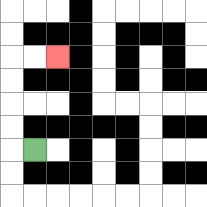{'start': '[1, 6]', 'end': '[2, 2]', 'path_directions': 'L,U,U,U,U,R,R', 'path_coordinates': '[[1, 6], [0, 6], [0, 5], [0, 4], [0, 3], [0, 2], [1, 2], [2, 2]]'}